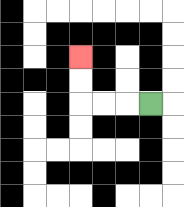{'start': '[6, 4]', 'end': '[3, 2]', 'path_directions': 'L,L,L,U,U', 'path_coordinates': '[[6, 4], [5, 4], [4, 4], [3, 4], [3, 3], [3, 2]]'}